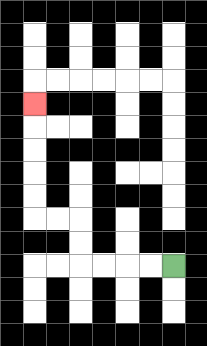{'start': '[7, 11]', 'end': '[1, 4]', 'path_directions': 'L,L,L,L,U,U,L,L,U,U,U,U,U', 'path_coordinates': '[[7, 11], [6, 11], [5, 11], [4, 11], [3, 11], [3, 10], [3, 9], [2, 9], [1, 9], [1, 8], [1, 7], [1, 6], [1, 5], [1, 4]]'}